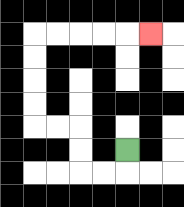{'start': '[5, 6]', 'end': '[6, 1]', 'path_directions': 'D,L,L,U,U,L,L,U,U,U,U,R,R,R,R,R', 'path_coordinates': '[[5, 6], [5, 7], [4, 7], [3, 7], [3, 6], [3, 5], [2, 5], [1, 5], [1, 4], [1, 3], [1, 2], [1, 1], [2, 1], [3, 1], [4, 1], [5, 1], [6, 1]]'}